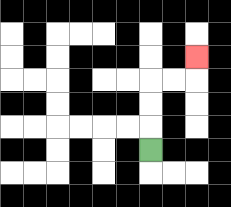{'start': '[6, 6]', 'end': '[8, 2]', 'path_directions': 'U,U,U,R,R,U', 'path_coordinates': '[[6, 6], [6, 5], [6, 4], [6, 3], [7, 3], [8, 3], [8, 2]]'}